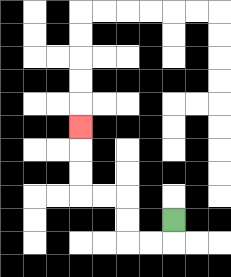{'start': '[7, 9]', 'end': '[3, 5]', 'path_directions': 'D,L,L,U,U,L,L,U,U,U', 'path_coordinates': '[[7, 9], [7, 10], [6, 10], [5, 10], [5, 9], [5, 8], [4, 8], [3, 8], [3, 7], [3, 6], [3, 5]]'}